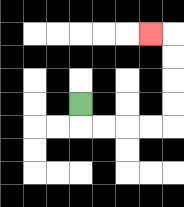{'start': '[3, 4]', 'end': '[6, 1]', 'path_directions': 'D,R,R,R,R,U,U,U,U,L', 'path_coordinates': '[[3, 4], [3, 5], [4, 5], [5, 5], [6, 5], [7, 5], [7, 4], [7, 3], [7, 2], [7, 1], [6, 1]]'}